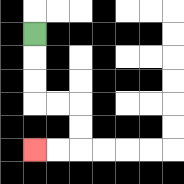{'start': '[1, 1]', 'end': '[1, 6]', 'path_directions': 'D,D,D,R,R,D,D,L,L', 'path_coordinates': '[[1, 1], [1, 2], [1, 3], [1, 4], [2, 4], [3, 4], [3, 5], [3, 6], [2, 6], [1, 6]]'}